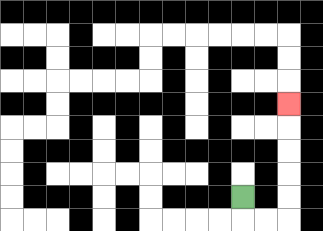{'start': '[10, 8]', 'end': '[12, 4]', 'path_directions': 'D,R,R,U,U,U,U,U', 'path_coordinates': '[[10, 8], [10, 9], [11, 9], [12, 9], [12, 8], [12, 7], [12, 6], [12, 5], [12, 4]]'}